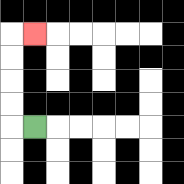{'start': '[1, 5]', 'end': '[1, 1]', 'path_directions': 'L,U,U,U,U,R', 'path_coordinates': '[[1, 5], [0, 5], [0, 4], [0, 3], [0, 2], [0, 1], [1, 1]]'}